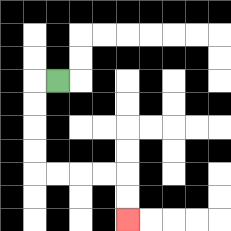{'start': '[2, 3]', 'end': '[5, 9]', 'path_directions': 'L,D,D,D,D,R,R,R,R,D,D', 'path_coordinates': '[[2, 3], [1, 3], [1, 4], [1, 5], [1, 6], [1, 7], [2, 7], [3, 7], [4, 7], [5, 7], [5, 8], [5, 9]]'}